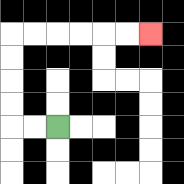{'start': '[2, 5]', 'end': '[6, 1]', 'path_directions': 'L,L,U,U,U,U,R,R,R,R,R,R', 'path_coordinates': '[[2, 5], [1, 5], [0, 5], [0, 4], [0, 3], [0, 2], [0, 1], [1, 1], [2, 1], [3, 1], [4, 1], [5, 1], [6, 1]]'}